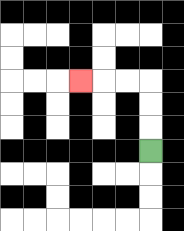{'start': '[6, 6]', 'end': '[3, 3]', 'path_directions': 'U,U,U,L,L,L', 'path_coordinates': '[[6, 6], [6, 5], [6, 4], [6, 3], [5, 3], [4, 3], [3, 3]]'}